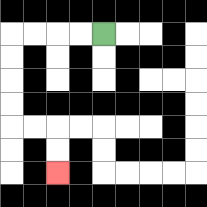{'start': '[4, 1]', 'end': '[2, 7]', 'path_directions': 'L,L,L,L,D,D,D,D,R,R,D,D', 'path_coordinates': '[[4, 1], [3, 1], [2, 1], [1, 1], [0, 1], [0, 2], [0, 3], [0, 4], [0, 5], [1, 5], [2, 5], [2, 6], [2, 7]]'}